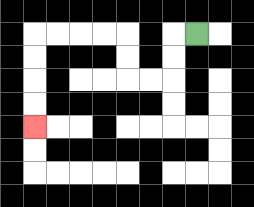{'start': '[8, 1]', 'end': '[1, 5]', 'path_directions': 'L,D,D,L,L,U,U,L,L,L,L,D,D,D,D', 'path_coordinates': '[[8, 1], [7, 1], [7, 2], [7, 3], [6, 3], [5, 3], [5, 2], [5, 1], [4, 1], [3, 1], [2, 1], [1, 1], [1, 2], [1, 3], [1, 4], [1, 5]]'}